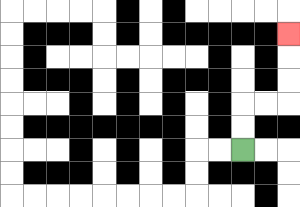{'start': '[10, 6]', 'end': '[12, 1]', 'path_directions': 'U,U,R,R,U,U,U', 'path_coordinates': '[[10, 6], [10, 5], [10, 4], [11, 4], [12, 4], [12, 3], [12, 2], [12, 1]]'}